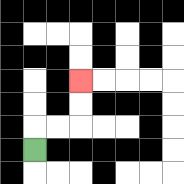{'start': '[1, 6]', 'end': '[3, 3]', 'path_directions': 'U,R,R,U,U', 'path_coordinates': '[[1, 6], [1, 5], [2, 5], [3, 5], [3, 4], [3, 3]]'}